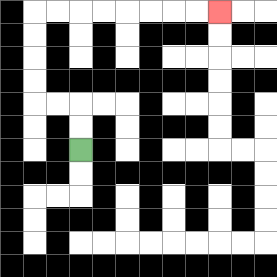{'start': '[3, 6]', 'end': '[9, 0]', 'path_directions': 'U,U,L,L,U,U,U,U,R,R,R,R,R,R,R,R', 'path_coordinates': '[[3, 6], [3, 5], [3, 4], [2, 4], [1, 4], [1, 3], [1, 2], [1, 1], [1, 0], [2, 0], [3, 0], [4, 0], [5, 0], [6, 0], [7, 0], [8, 0], [9, 0]]'}